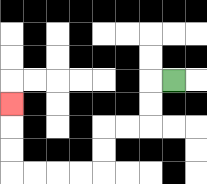{'start': '[7, 3]', 'end': '[0, 4]', 'path_directions': 'L,D,D,L,L,D,D,L,L,L,L,U,U,U', 'path_coordinates': '[[7, 3], [6, 3], [6, 4], [6, 5], [5, 5], [4, 5], [4, 6], [4, 7], [3, 7], [2, 7], [1, 7], [0, 7], [0, 6], [0, 5], [0, 4]]'}